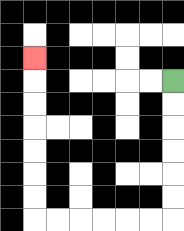{'start': '[7, 3]', 'end': '[1, 2]', 'path_directions': 'D,D,D,D,D,D,L,L,L,L,L,L,U,U,U,U,U,U,U', 'path_coordinates': '[[7, 3], [7, 4], [7, 5], [7, 6], [7, 7], [7, 8], [7, 9], [6, 9], [5, 9], [4, 9], [3, 9], [2, 9], [1, 9], [1, 8], [1, 7], [1, 6], [1, 5], [1, 4], [1, 3], [1, 2]]'}